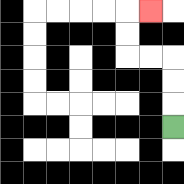{'start': '[7, 5]', 'end': '[6, 0]', 'path_directions': 'U,U,U,L,L,U,U,R', 'path_coordinates': '[[7, 5], [7, 4], [7, 3], [7, 2], [6, 2], [5, 2], [5, 1], [5, 0], [6, 0]]'}